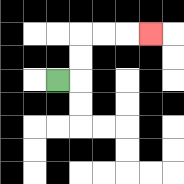{'start': '[2, 3]', 'end': '[6, 1]', 'path_directions': 'R,U,U,R,R,R', 'path_coordinates': '[[2, 3], [3, 3], [3, 2], [3, 1], [4, 1], [5, 1], [6, 1]]'}